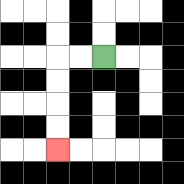{'start': '[4, 2]', 'end': '[2, 6]', 'path_directions': 'L,L,D,D,D,D', 'path_coordinates': '[[4, 2], [3, 2], [2, 2], [2, 3], [2, 4], [2, 5], [2, 6]]'}